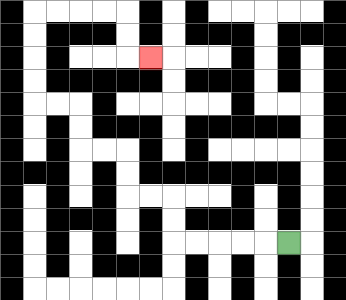{'start': '[12, 10]', 'end': '[6, 2]', 'path_directions': 'L,L,L,L,L,U,U,L,L,U,U,L,L,U,U,L,L,U,U,U,U,R,R,R,R,D,D,R', 'path_coordinates': '[[12, 10], [11, 10], [10, 10], [9, 10], [8, 10], [7, 10], [7, 9], [7, 8], [6, 8], [5, 8], [5, 7], [5, 6], [4, 6], [3, 6], [3, 5], [3, 4], [2, 4], [1, 4], [1, 3], [1, 2], [1, 1], [1, 0], [2, 0], [3, 0], [4, 0], [5, 0], [5, 1], [5, 2], [6, 2]]'}